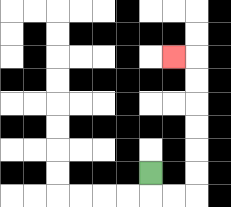{'start': '[6, 7]', 'end': '[7, 2]', 'path_directions': 'D,R,R,U,U,U,U,U,U,L', 'path_coordinates': '[[6, 7], [6, 8], [7, 8], [8, 8], [8, 7], [8, 6], [8, 5], [8, 4], [8, 3], [8, 2], [7, 2]]'}